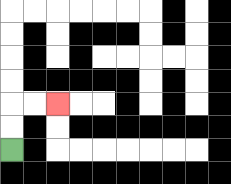{'start': '[0, 6]', 'end': '[2, 4]', 'path_directions': 'U,U,R,R', 'path_coordinates': '[[0, 6], [0, 5], [0, 4], [1, 4], [2, 4]]'}